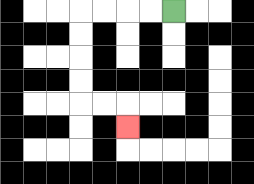{'start': '[7, 0]', 'end': '[5, 5]', 'path_directions': 'L,L,L,L,D,D,D,D,R,R,D', 'path_coordinates': '[[7, 0], [6, 0], [5, 0], [4, 0], [3, 0], [3, 1], [3, 2], [3, 3], [3, 4], [4, 4], [5, 4], [5, 5]]'}